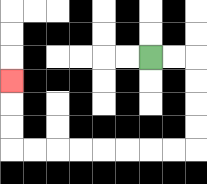{'start': '[6, 2]', 'end': '[0, 3]', 'path_directions': 'R,R,D,D,D,D,L,L,L,L,L,L,L,L,U,U,U', 'path_coordinates': '[[6, 2], [7, 2], [8, 2], [8, 3], [8, 4], [8, 5], [8, 6], [7, 6], [6, 6], [5, 6], [4, 6], [3, 6], [2, 6], [1, 6], [0, 6], [0, 5], [0, 4], [0, 3]]'}